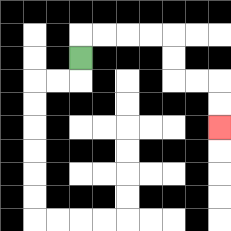{'start': '[3, 2]', 'end': '[9, 5]', 'path_directions': 'U,R,R,R,R,D,D,R,R,D,D', 'path_coordinates': '[[3, 2], [3, 1], [4, 1], [5, 1], [6, 1], [7, 1], [7, 2], [7, 3], [8, 3], [9, 3], [9, 4], [9, 5]]'}